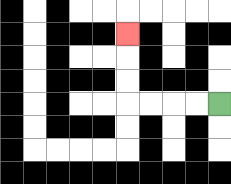{'start': '[9, 4]', 'end': '[5, 1]', 'path_directions': 'L,L,L,L,U,U,U', 'path_coordinates': '[[9, 4], [8, 4], [7, 4], [6, 4], [5, 4], [5, 3], [5, 2], [5, 1]]'}